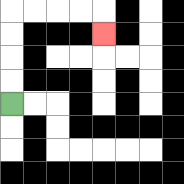{'start': '[0, 4]', 'end': '[4, 1]', 'path_directions': 'U,U,U,U,R,R,R,R,D', 'path_coordinates': '[[0, 4], [0, 3], [0, 2], [0, 1], [0, 0], [1, 0], [2, 0], [3, 0], [4, 0], [4, 1]]'}